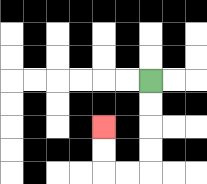{'start': '[6, 3]', 'end': '[4, 5]', 'path_directions': 'D,D,D,D,L,L,U,U', 'path_coordinates': '[[6, 3], [6, 4], [6, 5], [6, 6], [6, 7], [5, 7], [4, 7], [4, 6], [4, 5]]'}